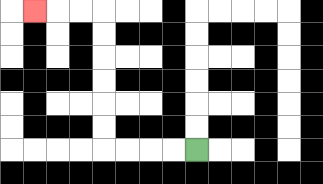{'start': '[8, 6]', 'end': '[1, 0]', 'path_directions': 'L,L,L,L,U,U,U,U,U,U,L,L,L', 'path_coordinates': '[[8, 6], [7, 6], [6, 6], [5, 6], [4, 6], [4, 5], [4, 4], [4, 3], [4, 2], [4, 1], [4, 0], [3, 0], [2, 0], [1, 0]]'}